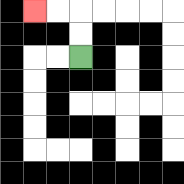{'start': '[3, 2]', 'end': '[1, 0]', 'path_directions': 'U,U,L,L', 'path_coordinates': '[[3, 2], [3, 1], [3, 0], [2, 0], [1, 0]]'}